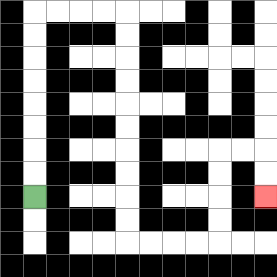{'start': '[1, 8]', 'end': '[11, 8]', 'path_directions': 'U,U,U,U,U,U,U,U,R,R,R,R,D,D,D,D,D,D,D,D,D,D,R,R,R,R,U,U,U,U,R,R,D,D', 'path_coordinates': '[[1, 8], [1, 7], [1, 6], [1, 5], [1, 4], [1, 3], [1, 2], [1, 1], [1, 0], [2, 0], [3, 0], [4, 0], [5, 0], [5, 1], [5, 2], [5, 3], [5, 4], [5, 5], [5, 6], [5, 7], [5, 8], [5, 9], [5, 10], [6, 10], [7, 10], [8, 10], [9, 10], [9, 9], [9, 8], [9, 7], [9, 6], [10, 6], [11, 6], [11, 7], [11, 8]]'}